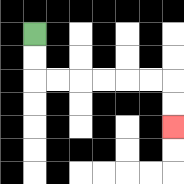{'start': '[1, 1]', 'end': '[7, 5]', 'path_directions': 'D,D,R,R,R,R,R,R,D,D', 'path_coordinates': '[[1, 1], [1, 2], [1, 3], [2, 3], [3, 3], [4, 3], [5, 3], [6, 3], [7, 3], [7, 4], [7, 5]]'}